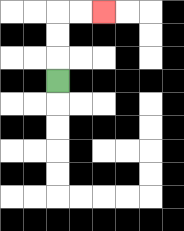{'start': '[2, 3]', 'end': '[4, 0]', 'path_directions': 'U,U,U,R,R', 'path_coordinates': '[[2, 3], [2, 2], [2, 1], [2, 0], [3, 0], [4, 0]]'}